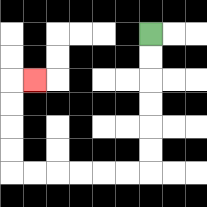{'start': '[6, 1]', 'end': '[1, 3]', 'path_directions': 'D,D,D,D,D,D,L,L,L,L,L,L,U,U,U,U,R', 'path_coordinates': '[[6, 1], [6, 2], [6, 3], [6, 4], [6, 5], [6, 6], [6, 7], [5, 7], [4, 7], [3, 7], [2, 7], [1, 7], [0, 7], [0, 6], [0, 5], [0, 4], [0, 3], [1, 3]]'}